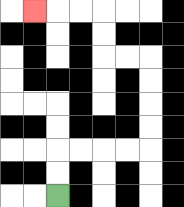{'start': '[2, 8]', 'end': '[1, 0]', 'path_directions': 'U,U,R,R,R,R,U,U,U,U,L,L,U,U,L,L,L', 'path_coordinates': '[[2, 8], [2, 7], [2, 6], [3, 6], [4, 6], [5, 6], [6, 6], [6, 5], [6, 4], [6, 3], [6, 2], [5, 2], [4, 2], [4, 1], [4, 0], [3, 0], [2, 0], [1, 0]]'}